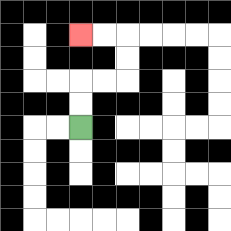{'start': '[3, 5]', 'end': '[3, 1]', 'path_directions': 'U,U,R,R,U,U,L,L', 'path_coordinates': '[[3, 5], [3, 4], [3, 3], [4, 3], [5, 3], [5, 2], [5, 1], [4, 1], [3, 1]]'}